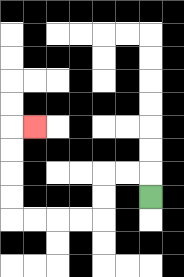{'start': '[6, 8]', 'end': '[1, 5]', 'path_directions': 'U,L,L,D,D,L,L,L,L,U,U,U,U,R', 'path_coordinates': '[[6, 8], [6, 7], [5, 7], [4, 7], [4, 8], [4, 9], [3, 9], [2, 9], [1, 9], [0, 9], [0, 8], [0, 7], [0, 6], [0, 5], [1, 5]]'}